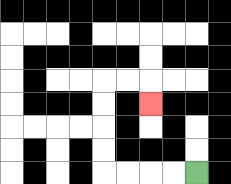{'start': '[8, 7]', 'end': '[6, 4]', 'path_directions': 'L,L,L,L,U,U,U,U,R,R,D', 'path_coordinates': '[[8, 7], [7, 7], [6, 7], [5, 7], [4, 7], [4, 6], [4, 5], [4, 4], [4, 3], [5, 3], [6, 3], [6, 4]]'}